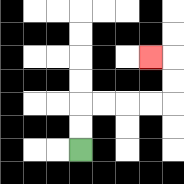{'start': '[3, 6]', 'end': '[6, 2]', 'path_directions': 'U,U,R,R,R,R,U,U,L', 'path_coordinates': '[[3, 6], [3, 5], [3, 4], [4, 4], [5, 4], [6, 4], [7, 4], [7, 3], [7, 2], [6, 2]]'}